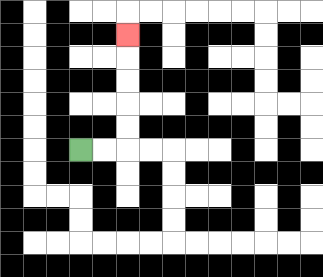{'start': '[3, 6]', 'end': '[5, 1]', 'path_directions': 'R,R,U,U,U,U,U', 'path_coordinates': '[[3, 6], [4, 6], [5, 6], [5, 5], [5, 4], [5, 3], [5, 2], [5, 1]]'}